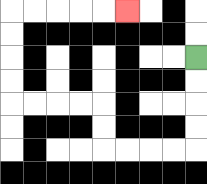{'start': '[8, 2]', 'end': '[5, 0]', 'path_directions': 'D,D,D,D,L,L,L,L,U,U,L,L,L,L,U,U,U,U,R,R,R,R,R', 'path_coordinates': '[[8, 2], [8, 3], [8, 4], [8, 5], [8, 6], [7, 6], [6, 6], [5, 6], [4, 6], [4, 5], [4, 4], [3, 4], [2, 4], [1, 4], [0, 4], [0, 3], [0, 2], [0, 1], [0, 0], [1, 0], [2, 0], [3, 0], [4, 0], [5, 0]]'}